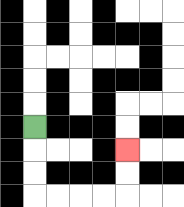{'start': '[1, 5]', 'end': '[5, 6]', 'path_directions': 'D,D,D,R,R,R,R,U,U', 'path_coordinates': '[[1, 5], [1, 6], [1, 7], [1, 8], [2, 8], [3, 8], [4, 8], [5, 8], [5, 7], [5, 6]]'}